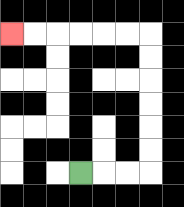{'start': '[3, 7]', 'end': '[0, 1]', 'path_directions': 'R,R,R,U,U,U,U,U,U,L,L,L,L,L,L', 'path_coordinates': '[[3, 7], [4, 7], [5, 7], [6, 7], [6, 6], [6, 5], [6, 4], [6, 3], [6, 2], [6, 1], [5, 1], [4, 1], [3, 1], [2, 1], [1, 1], [0, 1]]'}